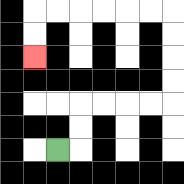{'start': '[2, 6]', 'end': '[1, 2]', 'path_directions': 'R,U,U,R,R,R,R,U,U,U,U,L,L,L,L,L,L,D,D', 'path_coordinates': '[[2, 6], [3, 6], [3, 5], [3, 4], [4, 4], [5, 4], [6, 4], [7, 4], [7, 3], [7, 2], [7, 1], [7, 0], [6, 0], [5, 0], [4, 0], [3, 0], [2, 0], [1, 0], [1, 1], [1, 2]]'}